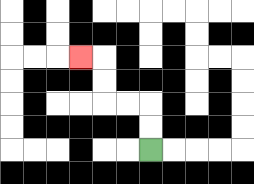{'start': '[6, 6]', 'end': '[3, 2]', 'path_directions': 'U,U,L,L,U,U,L', 'path_coordinates': '[[6, 6], [6, 5], [6, 4], [5, 4], [4, 4], [4, 3], [4, 2], [3, 2]]'}